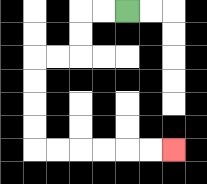{'start': '[5, 0]', 'end': '[7, 6]', 'path_directions': 'L,L,D,D,L,L,D,D,D,D,R,R,R,R,R,R', 'path_coordinates': '[[5, 0], [4, 0], [3, 0], [3, 1], [3, 2], [2, 2], [1, 2], [1, 3], [1, 4], [1, 5], [1, 6], [2, 6], [3, 6], [4, 6], [5, 6], [6, 6], [7, 6]]'}